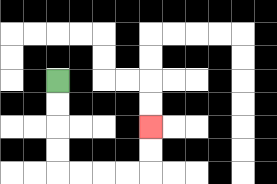{'start': '[2, 3]', 'end': '[6, 5]', 'path_directions': 'D,D,D,D,R,R,R,R,U,U', 'path_coordinates': '[[2, 3], [2, 4], [2, 5], [2, 6], [2, 7], [3, 7], [4, 7], [5, 7], [6, 7], [6, 6], [6, 5]]'}